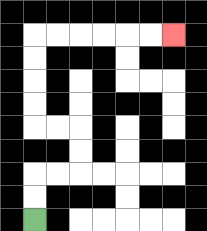{'start': '[1, 9]', 'end': '[7, 1]', 'path_directions': 'U,U,R,R,U,U,L,L,U,U,U,U,R,R,R,R,R,R', 'path_coordinates': '[[1, 9], [1, 8], [1, 7], [2, 7], [3, 7], [3, 6], [3, 5], [2, 5], [1, 5], [1, 4], [1, 3], [1, 2], [1, 1], [2, 1], [3, 1], [4, 1], [5, 1], [6, 1], [7, 1]]'}